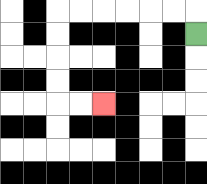{'start': '[8, 1]', 'end': '[4, 4]', 'path_directions': 'U,L,L,L,L,L,L,D,D,D,D,R,R', 'path_coordinates': '[[8, 1], [8, 0], [7, 0], [6, 0], [5, 0], [4, 0], [3, 0], [2, 0], [2, 1], [2, 2], [2, 3], [2, 4], [3, 4], [4, 4]]'}